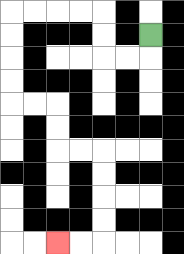{'start': '[6, 1]', 'end': '[2, 10]', 'path_directions': 'D,L,L,U,U,L,L,L,L,D,D,D,D,R,R,D,D,R,R,D,D,D,D,L,L', 'path_coordinates': '[[6, 1], [6, 2], [5, 2], [4, 2], [4, 1], [4, 0], [3, 0], [2, 0], [1, 0], [0, 0], [0, 1], [0, 2], [0, 3], [0, 4], [1, 4], [2, 4], [2, 5], [2, 6], [3, 6], [4, 6], [4, 7], [4, 8], [4, 9], [4, 10], [3, 10], [2, 10]]'}